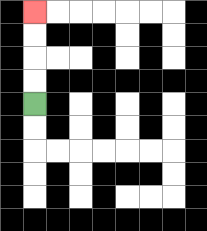{'start': '[1, 4]', 'end': '[1, 0]', 'path_directions': 'U,U,U,U', 'path_coordinates': '[[1, 4], [1, 3], [1, 2], [1, 1], [1, 0]]'}